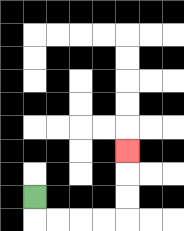{'start': '[1, 8]', 'end': '[5, 6]', 'path_directions': 'D,R,R,R,R,U,U,U', 'path_coordinates': '[[1, 8], [1, 9], [2, 9], [3, 9], [4, 9], [5, 9], [5, 8], [5, 7], [5, 6]]'}